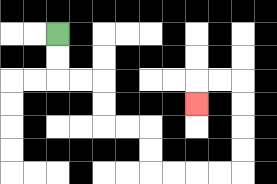{'start': '[2, 1]', 'end': '[8, 4]', 'path_directions': 'D,D,R,R,D,D,R,R,D,D,R,R,R,R,U,U,U,U,L,L,D', 'path_coordinates': '[[2, 1], [2, 2], [2, 3], [3, 3], [4, 3], [4, 4], [4, 5], [5, 5], [6, 5], [6, 6], [6, 7], [7, 7], [8, 7], [9, 7], [10, 7], [10, 6], [10, 5], [10, 4], [10, 3], [9, 3], [8, 3], [8, 4]]'}